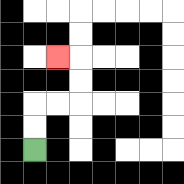{'start': '[1, 6]', 'end': '[2, 2]', 'path_directions': 'U,U,R,R,U,U,L', 'path_coordinates': '[[1, 6], [1, 5], [1, 4], [2, 4], [3, 4], [3, 3], [3, 2], [2, 2]]'}